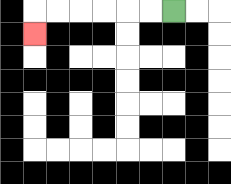{'start': '[7, 0]', 'end': '[1, 1]', 'path_directions': 'L,L,L,L,L,L,D', 'path_coordinates': '[[7, 0], [6, 0], [5, 0], [4, 0], [3, 0], [2, 0], [1, 0], [1, 1]]'}